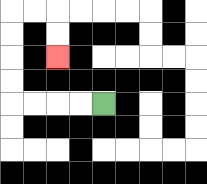{'start': '[4, 4]', 'end': '[2, 2]', 'path_directions': 'L,L,L,L,U,U,U,U,R,R,D,D', 'path_coordinates': '[[4, 4], [3, 4], [2, 4], [1, 4], [0, 4], [0, 3], [0, 2], [0, 1], [0, 0], [1, 0], [2, 0], [2, 1], [2, 2]]'}